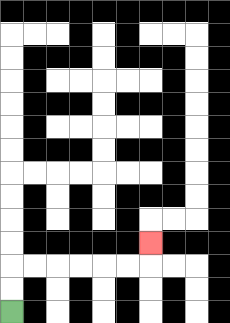{'start': '[0, 13]', 'end': '[6, 10]', 'path_directions': 'U,U,R,R,R,R,R,R,U', 'path_coordinates': '[[0, 13], [0, 12], [0, 11], [1, 11], [2, 11], [3, 11], [4, 11], [5, 11], [6, 11], [6, 10]]'}